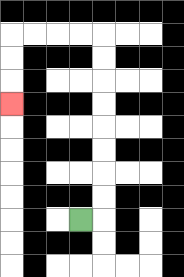{'start': '[3, 9]', 'end': '[0, 4]', 'path_directions': 'R,U,U,U,U,U,U,U,U,L,L,L,L,D,D,D', 'path_coordinates': '[[3, 9], [4, 9], [4, 8], [4, 7], [4, 6], [4, 5], [4, 4], [4, 3], [4, 2], [4, 1], [3, 1], [2, 1], [1, 1], [0, 1], [0, 2], [0, 3], [0, 4]]'}